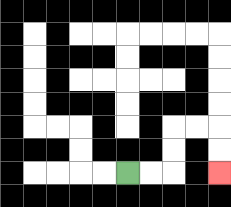{'start': '[5, 7]', 'end': '[9, 7]', 'path_directions': 'R,R,U,U,R,R,D,D', 'path_coordinates': '[[5, 7], [6, 7], [7, 7], [7, 6], [7, 5], [8, 5], [9, 5], [9, 6], [9, 7]]'}